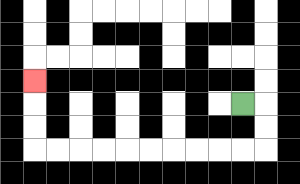{'start': '[10, 4]', 'end': '[1, 3]', 'path_directions': 'R,D,D,L,L,L,L,L,L,L,L,L,L,U,U,U', 'path_coordinates': '[[10, 4], [11, 4], [11, 5], [11, 6], [10, 6], [9, 6], [8, 6], [7, 6], [6, 6], [5, 6], [4, 6], [3, 6], [2, 6], [1, 6], [1, 5], [1, 4], [1, 3]]'}